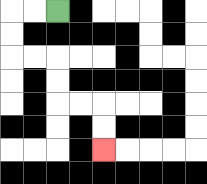{'start': '[2, 0]', 'end': '[4, 6]', 'path_directions': 'L,L,D,D,R,R,D,D,R,R,D,D', 'path_coordinates': '[[2, 0], [1, 0], [0, 0], [0, 1], [0, 2], [1, 2], [2, 2], [2, 3], [2, 4], [3, 4], [4, 4], [4, 5], [4, 6]]'}